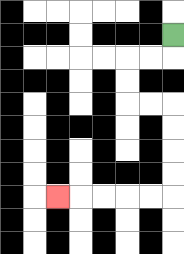{'start': '[7, 1]', 'end': '[2, 8]', 'path_directions': 'D,L,L,D,D,R,R,D,D,D,D,L,L,L,L,L', 'path_coordinates': '[[7, 1], [7, 2], [6, 2], [5, 2], [5, 3], [5, 4], [6, 4], [7, 4], [7, 5], [7, 6], [7, 7], [7, 8], [6, 8], [5, 8], [4, 8], [3, 8], [2, 8]]'}